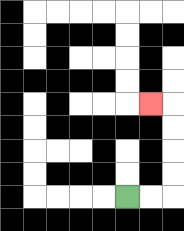{'start': '[5, 8]', 'end': '[6, 4]', 'path_directions': 'R,R,U,U,U,U,L', 'path_coordinates': '[[5, 8], [6, 8], [7, 8], [7, 7], [7, 6], [7, 5], [7, 4], [6, 4]]'}